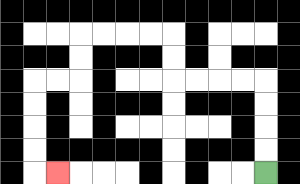{'start': '[11, 7]', 'end': '[2, 7]', 'path_directions': 'U,U,U,U,L,L,L,L,U,U,L,L,L,L,D,D,L,L,D,D,D,D,R', 'path_coordinates': '[[11, 7], [11, 6], [11, 5], [11, 4], [11, 3], [10, 3], [9, 3], [8, 3], [7, 3], [7, 2], [7, 1], [6, 1], [5, 1], [4, 1], [3, 1], [3, 2], [3, 3], [2, 3], [1, 3], [1, 4], [1, 5], [1, 6], [1, 7], [2, 7]]'}